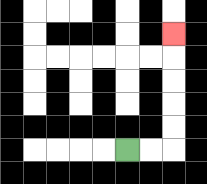{'start': '[5, 6]', 'end': '[7, 1]', 'path_directions': 'R,R,U,U,U,U,U', 'path_coordinates': '[[5, 6], [6, 6], [7, 6], [7, 5], [7, 4], [7, 3], [7, 2], [7, 1]]'}